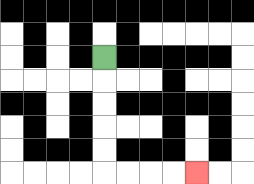{'start': '[4, 2]', 'end': '[8, 7]', 'path_directions': 'D,D,D,D,D,R,R,R,R', 'path_coordinates': '[[4, 2], [4, 3], [4, 4], [4, 5], [4, 6], [4, 7], [5, 7], [6, 7], [7, 7], [8, 7]]'}